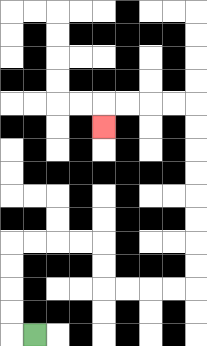{'start': '[1, 14]', 'end': '[4, 5]', 'path_directions': 'L,U,U,U,U,R,R,R,R,D,D,R,R,R,R,U,U,U,U,U,U,U,U,L,L,L,L,D', 'path_coordinates': '[[1, 14], [0, 14], [0, 13], [0, 12], [0, 11], [0, 10], [1, 10], [2, 10], [3, 10], [4, 10], [4, 11], [4, 12], [5, 12], [6, 12], [7, 12], [8, 12], [8, 11], [8, 10], [8, 9], [8, 8], [8, 7], [8, 6], [8, 5], [8, 4], [7, 4], [6, 4], [5, 4], [4, 4], [4, 5]]'}